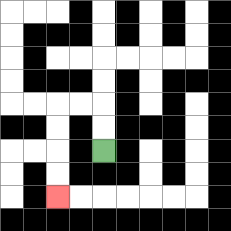{'start': '[4, 6]', 'end': '[2, 8]', 'path_directions': 'U,U,L,L,D,D,D,D', 'path_coordinates': '[[4, 6], [4, 5], [4, 4], [3, 4], [2, 4], [2, 5], [2, 6], [2, 7], [2, 8]]'}